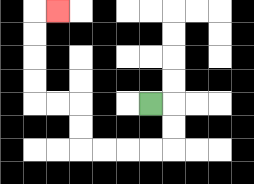{'start': '[6, 4]', 'end': '[2, 0]', 'path_directions': 'R,D,D,L,L,L,L,U,U,L,L,U,U,U,U,R', 'path_coordinates': '[[6, 4], [7, 4], [7, 5], [7, 6], [6, 6], [5, 6], [4, 6], [3, 6], [3, 5], [3, 4], [2, 4], [1, 4], [1, 3], [1, 2], [1, 1], [1, 0], [2, 0]]'}